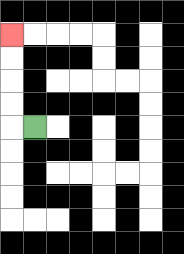{'start': '[1, 5]', 'end': '[0, 1]', 'path_directions': 'L,U,U,U,U', 'path_coordinates': '[[1, 5], [0, 5], [0, 4], [0, 3], [0, 2], [0, 1]]'}